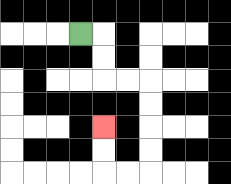{'start': '[3, 1]', 'end': '[4, 5]', 'path_directions': 'R,D,D,R,R,D,D,D,D,L,L,U,U', 'path_coordinates': '[[3, 1], [4, 1], [4, 2], [4, 3], [5, 3], [6, 3], [6, 4], [6, 5], [6, 6], [6, 7], [5, 7], [4, 7], [4, 6], [4, 5]]'}